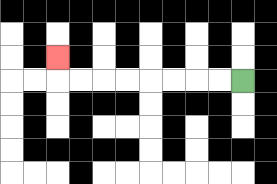{'start': '[10, 3]', 'end': '[2, 2]', 'path_directions': 'L,L,L,L,L,L,L,L,U', 'path_coordinates': '[[10, 3], [9, 3], [8, 3], [7, 3], [6, 3], [5, 3], [4, 3], [3, 3], [2, 3], [2, 2]]'}